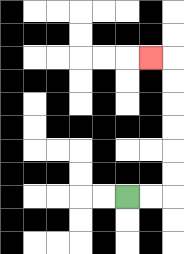{'start': '[5, 8]', 'end': '[6, 2]', 'path_directions': 'R,R,U,U,U,U,U,U,L', 'path_coordinates': '[[5, 8], [6, 8], [7, 8], [7, 7], [7, 6], [7, 5], [7, 4], [7, 3], [7, 2], [6, 2]]'}